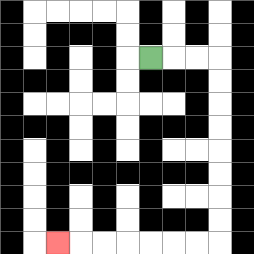{'start': '[6, 2]', 'end': '[2, 10]', 'path_directions': 'R,R,R,D,D,D,D,D,D,D,D,L,L,L,L,L,L,L', 'path_coordinates': '[[6, 2], [7, 2], [8, 2], [9, 2], [9, 3], [9, 4], [9, 5], [9, 6], [9, 7], [9, 8], [9, 9], [9, 10], [8, 10], [7, 10], [6, 10], [5, 10], [4, 10], [3, 10], [2, 10]]'}